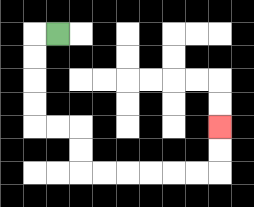{'start': '[2, 1]', 'end': '[9, 5]', 'path_directions': 'L,D,D,D,D,R,R,D,D,R,R,R,R,R,R,U,U', 'path_coordinates': '[[2, 1], [1, 1], [1, 2], [1, 3], [1, 4], [1, 5], [2, 5], [3, 5], [3, 6], [3, 7], [4, 7], [5, 7], [6, 7], [7, 7], [8, 7], [9, 7], [9, 6], [9, 5]]'}